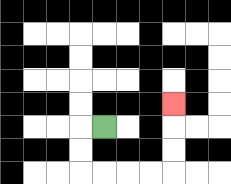{'start': '[4, 5]', 'end': '[7, 4]', 'path_directions': 'L,D,D,R,R,R,R,U,U,U', 'path_coordinates': '[[4, 5], [3, 5], [3, 6], [3, 7], [4, 7], [5, 7], [6, 7], [7, 7], [7, 6], [7, 5], [7, 4]]'}